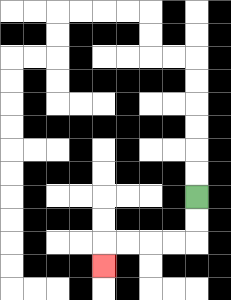{'start': '[8, 8]', 'end': '[4, 11]', 'path_directions': 'D,D,L,L,L,L,D', 'path_coordinates': '[[8, 8], [8, 9], [8, 10], [7, 10], [6, 10], [5, 10], [4, 10], [4, 11]]'}